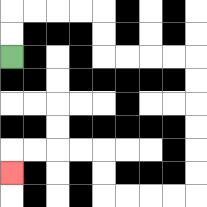{'start': '[0, 2]', 'end': '[0, 7]', 'path_directions': 'U,U,R,R,R,R,D,D,R,R,R,R,D,D,D,D,D,D,L,L,L,L,U,U,L,L,L,L,D', 'path_coordinates': '[[0, 2], [0, 1], [0, 0], [1, 0], [2, 0], [3, 0], [4, 0], [4, 1], [4, 2], [5, 2], [6, 2], [7, 2], [8, 2], [8, 3], [8, 4], [8, 5], [8, 6], [8, 7], [8, 8], [7, 8], [6, 8], [5, 8], [4, 8], [4, 7], [4, 6], [3, 6], [2, 6], [1, 6], [0, 6], [0, 7]]'}